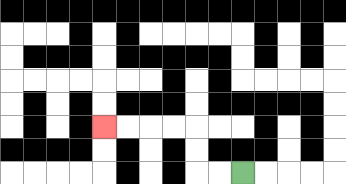{'start': '[10, 7]', 'end': '[4, 5]', 'path_directions': 'L,L,U,U,L,L,L,L', 'path_coordinates': '[[10, 7], [9, 7], [8, 7], [8, 6], [8, 5], [7, 5], [6, 5], [5, 5], [4, 5]]'}